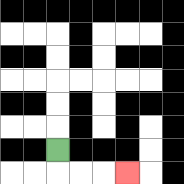{'start': '[2, 6]', 'end': '[5, 7]', 'path_directions': 'D,R,R,R', 'path_coordinates': '[[2, 6], [2, 7], [3, 7], [4, 7], [5, 7]]'}